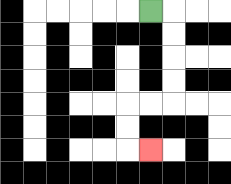{'start': '[6, 0]', 'end': '[6, 6]', 'path_directions': 'R,D,D,D,D,L,L,D,D,R', 'path_coordinates': '[[6, 0], [7, 0], [7, 1], [7, 2], [7, 3], [7, 4], [6, 4], [5, 4], [5, 5], [5, 6], [6, 6]]'}